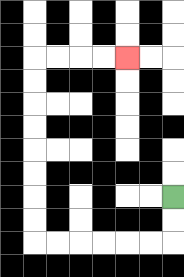{'start': '[7, 8]', 'end': '[5, 2]', 'path_directions': 'D,D,L,L,L,L,L,L,U,U,U,U,U,U,U,U,R,R,R,R', 'path_coordinates': '[[7, 8], [7, 9], [7, 10], [6, 10], [5, 10], [4, 10], [3, 10], [2, 10], [1, 10], [1, 9], [1, 8], [1, 7], [1, 6], [1, 5], [1, 4], [1, 3], [1, 2], [2, 2], [3, 2], [4, 2], [5, 2]]'}